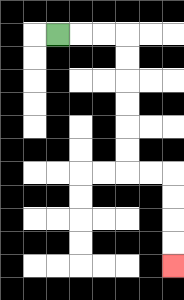{'start': '[2, 1]', 'end': '[7, 11]', 'path_directions': 'R,R,R,D,D,D,D,D,D,R,R,D,D,D,D', 'path_coordinates': '[[2, 1], [3, 1], [4, 1], [5, 1], [5, 2], [5, 3], [5, 4], [5, 5], [5, 6], [5, 7], [6, 7], [7, 7], [7, 8], [7, 9], [7, 10], [7, 11]]'}